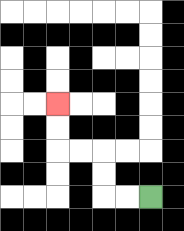{'start': '[6, 8]', 'end': '[2, 4]', 'path_directions': 'L,L,U,U,L,L,U,U', 'path_coordinates': '[[6, 8], [5, 8], [4, 8], [4, 7], [4, 6], [3, 6], [2, 6], [2, 5], [2, 4]]'}